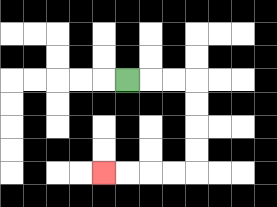{'start': '[5, 3]', 'end': '[4, 7]', 'path_directions': 'R,R,R,D,D,D,D,L,L,L,L', 'path_coordinates': '[[5, 3], [6, 3], [7, 3], [8, 3], [8, 4], [8, 5], [8, 6], [8, 7], [7, 7], [6, 7], [5, 7], [4, 7]]'}